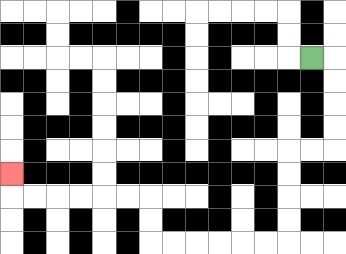{'start': '[13, 2]', 'end': '[0, 7]', 'path_directions': 'R,D,D,D,D,L,L,D,D,D,D,L,L,L,L,L,L,U,U,L,L,L,L,L,L,U', 'path_coordinates': '[[13, 2], [14, 2], [14, 3], [14, 4], [14, 5], [14, 6], [13, 6], [12, 6], [12, 7], [12, 8], [12, 9], [12, 10], [11, 10], [10, 10], [9, 10], [8, 10], [7, 10], [6, 10], [6, 9], [6, 8], [5, 8], [4, 8], [3, 8], [2, 8], [1, 8], [0, 8], [0, 7]]'}